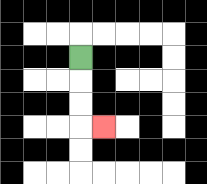{'start': '[3, 2]', 'end': '[4, 5]', 'path_directions': 'D,D,D,R', 'path_coordinates': '[[3, 2], [3, 3], [3, 4], [3, 5], [4, 5]]'}